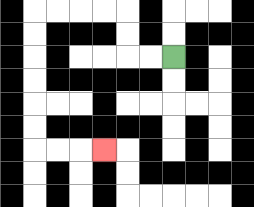{'start': '[7, 2]', 'end': '[4, 6]', 'path_directions': 'L,L,U,U,L,L,L,L,D,D,D,D,D,D,R,R,R', 'path_coordinates': '[[7, 2], [6, 2], [5, 2], [5, 1], [5, 0], [4, 0], [3, 0], [2, 0], [1, 0], [1, 1], [1, 2], [1, 3], [1, 4], [1, 5], [1, 6], [2, 6], [3, 6], [4, 6]]'}